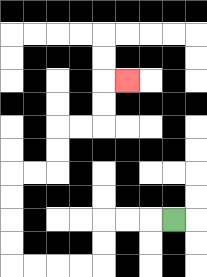{'start': '[7, 9]', 'end': '[5, 3]', 'path_directions': 'L,L,L,D,D,L,L,L,L,U,U,U,U,R,R,U,U,R,R,U,U,R', 'path_coordinates': '[[7, 9], [6, 9], [5, 9], [4, 9], [4, 10], [4, 11], [3, 11], [2, 11], [1, 11], [0, 11], [0, 10], [0, 9], [0, 8], [0, 7], [1, 7], [2, 7], [2, 6], [2, 5], [3, 5], [4, 5], [4, 4], [4, 3], [5, 3]]'}